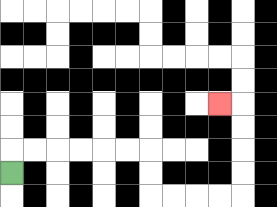{'start': '[0, 7]', 'end': '[9, 4]', 'path_directions': 'U,R,R,R,R,R,R,D,D,R,R,R,R,U,U,U,U,L', 'path_coordinates': '[[0, 7], [0, 6], [1, 6], [2, 6], [3, 6], [4, 6], [5, 6], [6, 6], [6, 7], [6, 8], [7, 8], [8, 8], [9, 8], [10, 8], [10, 7], [10, 6], [10, 5], [10, 4], [9, 4]]'}